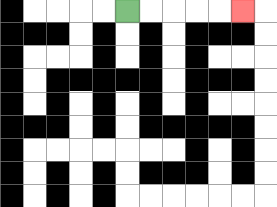{'start': '[5, 0]', 'end': '[10, 0]', 'path_directions': 'R,R,R,R,R', 'path_coordinates': '[[5, 0], [6, 0], [7, 0], [8, 0], [9, 0], [10, 0]]'}